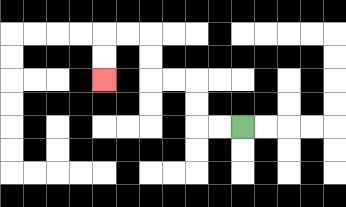{'start': '[10, 5]', 'end': '[4, 3]', 'path_directions': 'L,L,U,U,L,L,U,U,L,L,D,D', 'path_coordinates': '[[10, 5], [9, 5], [8, 5], [8, 4], [8, 3], [7, 3], [6, 3], [6, 2], [6, 1], [5, 1], [4, 1], [4, 2], [4, 3]]'}